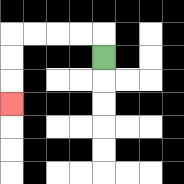{'start': '[4, 2]', 'end': '[0, 4]', 'path_directions': 'U,L,L,L,L,D,D,D', 'path_coordinates': '[[4, 2], [4, 1], [3, 1], [2, 1], [1, 1], [0, 1], [0, 2], [0, 3], [0, 4]]'}